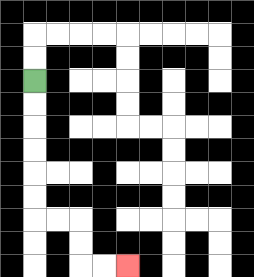{'start': '[1, 3]', 'end': '[5, 11]', 'path_directions': 'D,D,D,D,D,D,R,R,D,D,R,R', 'path_coordinates': '[[1, 3], [1, 4], [1, 5], [1, 6], [1, 7], [1, 8], [1, 9], [2, 9], [3, 9], [3, 10], [3, 11], [4, 11], [5, 11]]'}